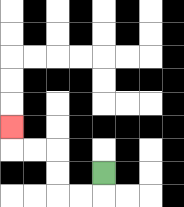{'start': '[4, 7]', 'end': '[0, 5]', 'path_directions': 'D,L,L,U,U,L,L,U', 'path_coordinates': '[[4, 7], [4, 8], [3, 8], [2, 8], [2, 7], [2, 6], [1, 6], [0, 6], [0, 5]]'}